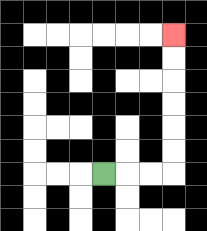{'start': '[4, 7]', 'end': '[7, 1]', 'path_directions': 'R,R,R,U,U,U,U,U,U', 'path_coordinates': '[[4, 7], [5, 7], [6, 7], [7, 7], [7, 6], [7, 5], [7, 4], [7, 3], [7, 2], [7, 1]]'}